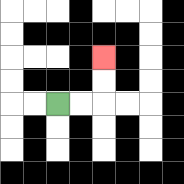{'start': '[2, 4]', 'end': '[4, 2]', 'path_directions': 'R,R,U,U', 'path_coordinates': '[[2, 4], [3, 4], [4, 4], [4, 3], [4, 2]]'}